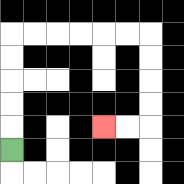{'start': '[0, 6]', 'end': '[4, 5]', 'path_directions': 'U,U,U,U,U,R,R,R,R,R,R,D,D,D,D,L,L', 'path_coordinates': '[[0, 6], [0, 5], [0, 4], [0, 3], [0, 2], [0, 1], [1, 1], [2, 1], [3, 1], [4, 1], [5, 1], [6, 1], [6, 2], [6, 3], [6, 4], [6, 5], [5, 5], [4, 5]]'}